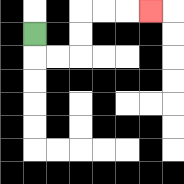{'start': '[1, 1]', 'end': '[6, 0]', 'path_directions': 'D,R,R,U,U,R,R,R', 'path_coordinates': '[[1, 1], [1, 2], [2, 2], [3, 2], [3, 1], [3, 0], [4, 0], [5, 0], [6, 0]]'}